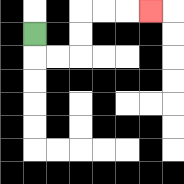{'start': '[1, 1]', 'end': '[6, 0]', 'path_directions': 'D,R,R,U,U,R,R,R', 'path_coordinates': '[[1, 1], [1, 2], [2, 2], [3, 2], [3, 1], [3, 0], [4, 0], [5, 0], [6, 0]]'}